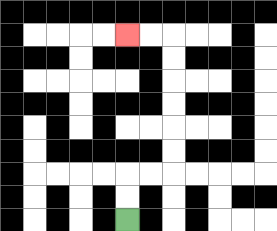{'start': '[5, 9]', 'end': '[5, 1]', 'path_directions': 'U,U,R,R,U,U,U,U,U,U,L,L', 'path_coordinates': '[[5, 9], [5, 8], [5, 7], [6, 7], [7, 7], [7, 6], [7, 5], [7, 4], [7, 3], [7, 2], [7, 1], [6, 1], [5, 1]]'}